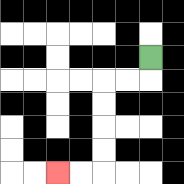{'start': '[6, 2]', 'end': '[2, 7]', 'path_directions': 'D,L,L,D,D,D,D,L,L', 'path_coordinates': '[[6, 2], [6, 3], [5, 3], [4, 3], [4, 4], [4, 5], [4, 6], [4, 7], [3, 7], [2, 7]]'}